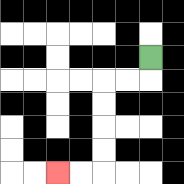{'start': '[6, 2]', 'end': '[2, 7]', 'path_directions': 'D,L,L,D,D,D,D,L,L', 'path_coordinates': '[[6, 2], [6, 3], [5, 3], [4, 3], [4, 4], [4, 5], [4, 6], [4, 7], [3, 7], [2, 7]]'}